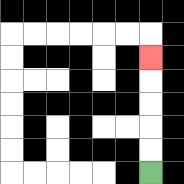{'start': '[6, 7]', 'end': '[6, 2]', 'path_directions': 'U,U,U,U,U', 'path_coordinates': '[[6, 7], [6, 6], [6, 5], [6, 4], [6, 3], [6, 2]]'}